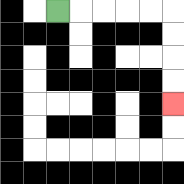{'start': '[2, 0]', 'end': '[7, 4]', 'path_directions': 'R,R,R,R,R,D,D,D,D', 'path_coordinates': '[[2, 0], [3, 0], [4, 0], [5, 0], [6, 0], [7, 0], [7, 1], [7, 2], [7, 3], [7, 4]]'}